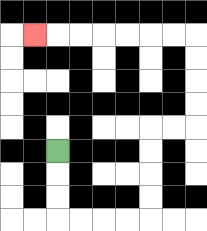{'start': '[2, 6]', 'end': '[1, 1]', 'path_directions': 'D,D,D,R,R,R,R,U,U,U,U,R,R,U,U,U,U,L,L,L,L,L,L,L', 'path_coordinates': '[[2, 6], [2, 7], [2, 8], [2, 9], [3, 9], [4, 9], [5, 9], [6, 9], [6, 8], [6, 7], [6, 6], [6, 5], [7, 5], [8, 5], [8, 4], [8, 3], [8, 2], [8, 1], [7, 1], [6, 1], [5, 1], [4, 1], [3, 1], [2, 1], [1, 1]]'}